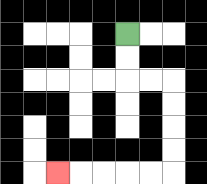{'start': '[5, 1]', 'end': '[2, 7]', 'path_directions': 'D,D,R,R,D,D,D,D,L,L,L,L,L', 'path_coordinates': '[[5, 1], [5, 2], [5, 3], [6, 3], [7, 3], [7, 4], [7, 5], [7, 6], [7, 7], [6, 7], [5, 7], [4, 7], [3, 7], [2, 7]]'}